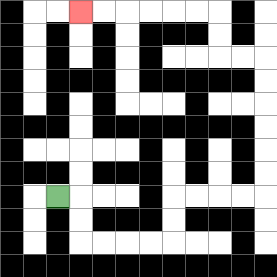{'start': '[2, 8]', 'end': '[3, 0]', 'path_directions': 'R,D,D,R,R,R,R,U,U,R,R,R,R,U,U,U,U,U,U,L,L,U,U,L,L,L,L,L,L', 'path_coordinates': '[[2, 8], [3, 8], [3, 9], [3, 10], [4, 10], [5, 10], [6, 10], [7, 10], [7, 9], [7, 8], [8, 8], [9, 8], [10, 8], [11, 8], [11, 7], [11, 6], [11, 5], [11, 4], [11, 3], [11, 2], [10, 2], [9, 2], [9, 1], [9, 0], [8, 0], [7, 0], [6, 0], [5, 0], [4, 0], [3, 0]]'}